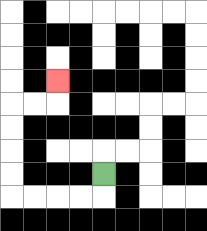{'start': '[4, 7]', 'end': '[2, 3]', 'path_directions': 'D,L,L,L,L,U,U,U,U,R,R,U', 'path_coordinates': '[[4, 7], [4, 8], [3, 8], [2, 8], [1, 8], [0, 8], [0, 7], [0, 6], [0, 5], [0, 4], [1, 4], [2, 4], [2, 3]]'}